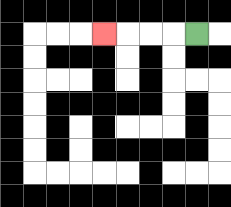{'start': '[8, 1]', 'end': '[4, 1]', 'path_directions': 'L,L,L,L', 'path_coordinates': '[[8, 1], [7, 1], [6, 1], [5, 1], [4, 1]]'}